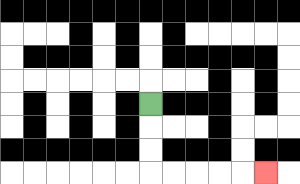{'start': '[6, 4]', 'end': '[11, 7]', 'path_directions': 'D,D,D,R,R,R,R,R', 'path_coordinates': '[[6, 4], [6, 5], [6, 6], [6, 7], [7, 7], [8, 7], [9, 7], [10, 7], [11, 7]]'}